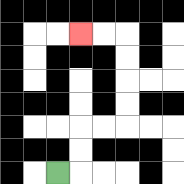{'start': '[2, 7]', 'end': '[3, 1]', 'path_directions': 'R,U,U,R,R,U,U,U,U,L,L', 'path_coordinates': '[[2, 7], [3, 7], [3, 6], [3, 5], [4, 5], [5, 5], [5, 4], [5, 3], [5, 2], [5, 1], [4, 1], [3, 1]]'}